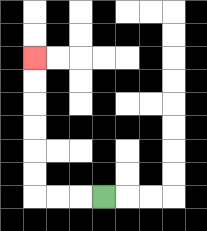{'start': '[4, 8]', 'end': '[1, 2]', 'path_directions': 'L,L,L,U,U,U,U,U,U', 'path_coordinates': '[[4, 8], [3, 8], [2, 8], [1, 8], [1, 7], [1, 6], [1, 5], [1, 4], [1, 3], [1, 2]]'}